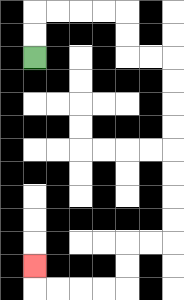{'start': '[1, 2]', 'end': '[1, 11]', 'path_directions': 'U,U,R,R,R,R,D,D,R,R,D,D,D,D,D,D,D,D,L,L,D,D,L,L,L,L,U', 'path_coordinates': '[[1, 2], [1, 1], [1, 0], [2, 0], [3, 0], [4, 0], [5, 0], [5, 1], [5, 2], [6, 2], [7, 2], [7, 3], [7, 4], [7, 5], [7, 6], [7, 7], [7, 8], [7, 9], [7, 10], [6, 10], [5, 10], [5, 11], [5, 12], [4, 12], [3, 12], [2, 12], [1, 12], [1, 11]]'}